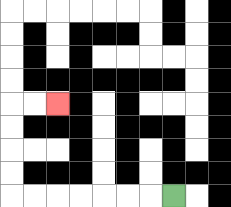{'start': '[7, 8]', 'end': '[2, 4]', 'path_directions': 'L,L,L,L,L,L,L,U,U,U,U,R,R', 'path_coordinates': '[[7, 8], [6, 8], [5, 8], [4, 8], [3, 8], [2, 8], [1, 8], [0, 8], [0, 7], [0, 6], [0, 5], [0, 4], [1, 4], [2, 4]]'}